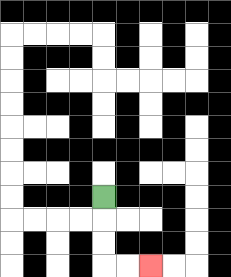{'start': '[4, 8]', 'end': '[6, 11]', 'path_directions': 'D,D,D,R,R', 'path_coordinates': '[[4, 8], [4, 9], [4, 10], [4, 11], [5, 11], [6, 11]]'}